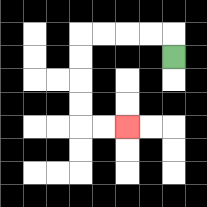{'start': '[7, 2]', 'end': '[5, 5]', 'path_directions': 'U,L,L,L,L,D,D,D,D,R,R', 'path_coordinates': '[[7, 2], [7, 1], [6, 1], [5, 1], [4, 1], [3, 1], [3, 2], [3, 3], [3, 4], [3, 5], [4, 5], [5, 5]]'}